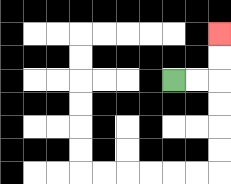{'start': '[7, 3]', 'end': '[9, 1]', 'path_directions': 'R,R,U,U', 'path_coordinates': '[[7, 3], [8, 3], [9, 3], [9, 2], [9, 1]]'}